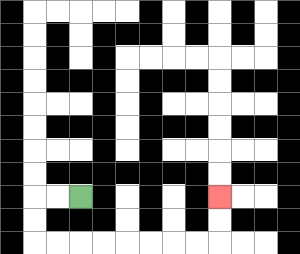{'start': '[3, 8]', 'end': '[9, 8]', 'path_directions': 'L,L,D,D,R,R,R,R,R,R,R,R,U,U', 'path_coordinates': '[[3, 8], [2, 8], [1, 8], [1, 9], [1, 10], [2, 10], [3, 10], [4, 10], [5, 10], [6, 10], [7, 10], [8, 10], [9, 10], [9, 9], [9, 8]]'}